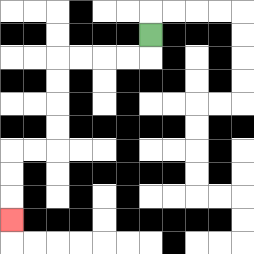{'start': '[6, 1]', 'end': '[0, 9]', 'path_directions': 'D,L,L,L,L,D,D,D,D,L,L,D,D,D', 'path_coordinates': '[[6, 1], [6, 2], [5, 2], [4, 2], [3, 2], [2, 2], [2, 3], [2, 4], [2, 5], [2, 6], [1, 6], [0, 6], [0, 7], [0, 8], [0, 9]]'}